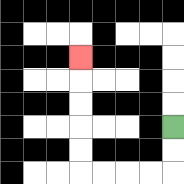{'start': '[7, 5]', 'end': '[3, 2]', 'path_directions': 'D,D,L,L,L,L,U,U,U,U,U', 'path_coordinates': '[[7, 5], [7, 6], [7, 7], [6, 7], [5, 7], [4, 7], [3, 7], [3, 6], [3, 5], [3, 4], [3, 3], [3, 2]]'}